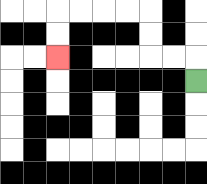{'start': '[8, 3]', 'end': '[2, 2]', 'path_directions': 'U,L,L,U,U,L,L,L,L,D,D', 'path_coordinates': '[[8, 3], [8, 2], [7, 2], [6, 2], [6, 1], [6, 0], [5, 0], [4, 0], [3, 0], [2, 0], [2, 1], [2, 2]]'}